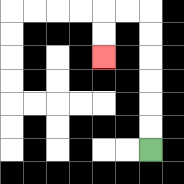{'start': '[6, 6]', 'end': '[4, 2]', 'path_directions': 'U,U,U,U,U,U,L,L,D,D', 'path_coordinates': '[[6, 6], [6, 5], [6, 4], [6, 3], [6, 2], [6, 1], [6, 0], [5, 0], [4, 0], [4, 1], [4, 2]]'}